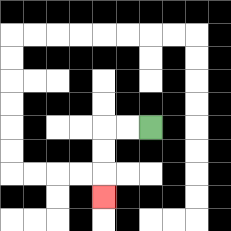{'start': '[6, 5]', 'end': '[4, 8]', 'path_directions': 'L,L,D,D,D', 'path_coordinates': '[[6, 5], [5, 5], [4, 5], [4, 6], [4, 7], [4, 8]]'}